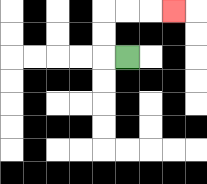{'start': '[5, 2]', 'end': '[7, 0]', 'path_directions': 'L,U,U,R,R,R', 'path_coordinates': '[[5, 2], [4, 2], [4, 1], [4, 0], [5, 0], [6, 0], [7, 0]]'}